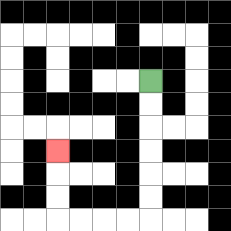{'start': '[6, 3]', 'end': '[2, 6]', 'path_directions': 'D,D,D,D,D,D,L,L,L,L,U,U,U', 'path_coordinates': '[[6, 3], [6, 4], [6, 5], [6, 6], [6, 7], [6, 8], [6, 9], [5, 9], [4, 9], [3, 9], [2, 9], [2, 8], [2, 7], [2, 6]]'}